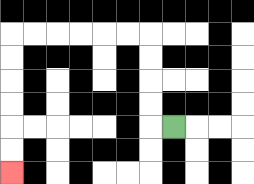{'start': '[7, 5]', 'end': '[0, 7]', 'path_directions': 'L,U,U,U,U,L,L,L,L,L,L,D,D,D,D,D,D', 'path_coordinates': '[[7, 5], [6, 5], [6, 4], [6, 3], [6, 2], [6, 1], [5, 1], [4, 1], [3, 1], [2, 1], [1, 1], [0, 1], [0, 2], [0, 3], [0, 4], [0, 5], [0, 6], [0, 7]]'}